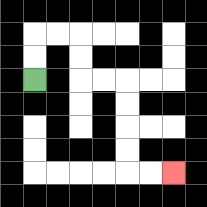{'start': '[1, 3]', 'end': '[7, 7]', 'path_directions': 'U,U,R,R,D,D,R,R,D,D,D,D,R,R', 'path_coordinates': '[[1, 3], [1, 2], [1, 1], [2, 1], [3, 1], [3, 2], [3, 3], [4, 3], [5, 3], [5, 4], [5, 5], [5, 6], [5, 7], [6, 7], [7, 7]]'}